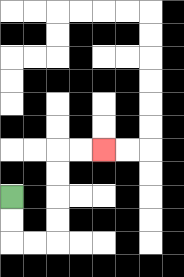{'start': '[0, 8]', 'end': '[4, 6]', 'path_directions': 'D,D,R,R,U,U,U,U,R,R', 'path_coordinates': '[[0, 8], [0, 9], [0, 10], [1, 10], [2, 10], [2, 9], [2, 8], [2, 7], [2, 6], [3, 6], [4, 6]]'}